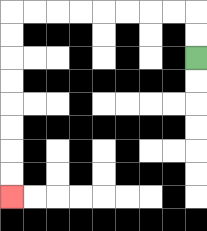{'start': '[8, 2]', 'end': '[0, 8]', 'path_directions': 'U,U,L,L,L,L,L,L,L,L,D,D,D,D,D,D,D,D', 'path_coordinates': '[[8, 2], [8, 1], [8, 0], [7, 0], [6, 0], [5, 0], [4, 0], [3, 0], [2, 0], [1, 0], [0, 0], [0, 1], [0, 2], [0, 3], [0, 4], [0, 5], [0, 6], [0, 7], [0, 8]]'}